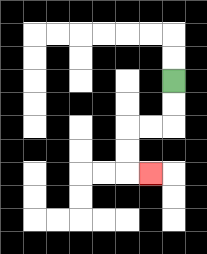{'start': '[7, 3]', 'end': '[6, 7]', 'path_directions': 'D,D,L,L,D,D,R', 'path_coordinates': '[[7, 3], [7, 4], [7, 5], [6, 5], [5, 5], [5, 6], [5, 7], [6, 7]]'}